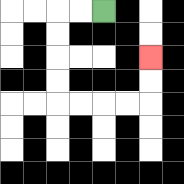{'start': '[4, 0]', 'end': '[6, 2]', 'path_directions': 'L,L,D,D,D,D,R,R,R,R,U,U', 'path_coordinates': '[[4, 0], [3, 0], [2, 0], [2, 1], [2, 2], [2, 3], [2, 4], [3, 4], [4, 4], [5, 4], [6, 4], [6, 3], [6, 2]]'}